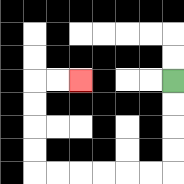{'start': '[7, 3]', 'end': '[3, 3]', 'path_directions': 'D,D,D,D,L,L,L,L,L,L,U,U,U,U,R,R', 'path_coordinates': '[[7, 3], [7, 4], [7, 5], [7, 6], [7, 7], [6, 7], [5, 7], [4, 7], [3, 7], [2, 7], [1, 7], [1, 6], [1, 5], [1, 4], [1, 3], [2, 3], [3, 3]]'}